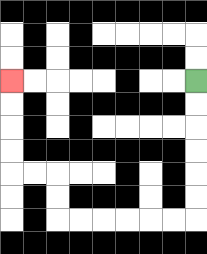{'start': '[8, 3]', 'end': '[0, 3]', 'path_directions': 'D,D,D,D,D,D,L,L,L,L,L,L,U,U,L,L,U,U,U,U', 'path_coordinates': '[[8, 3], [8, 4], [8, 5], [8, 6], [8, 7], [8, 8], [8, 9], [7, 9], [6, 9], [5, 9], [4, 9], [3, 9], [2, 9], [2, 8], [2, 7], [1, 7], [0, 7], [0, 6], [0, 5], [0, 4], [0, 3]]'}